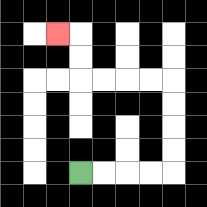{'start': '[3, 7]', 'end': '[2, 1]', 'path_directions': 'R,R,R,R,U,U,U,U,L,L,L,L,U,U,L', 'path_coordinates': '[[3, 7], [4, 7], [5, 7], [6, 7], [7, 7], [7, 6], [7, 5], [7, 4], [7, 3], [6, 3], [5, 3], [4, 3], [3, 3], [3, 2], [3, 1], [2, 1]]'}